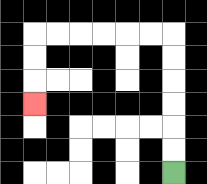{'start': '[7, 7]', 'end': '[1, 4]', 'path_directions': 'U,U,U,U,U,U,L,L,L,L,L,L,D,D,D', 'path_coordinates': '[[7, 7], [7, 6], [7, 5], [7, 4], [7, 3], [7, 2], [7, 1], [6, 1], [5, 1], [4, 1], [3, 1], [2, 1], [1, 1], [1, 2], [1, 3], [1, 4]]'}